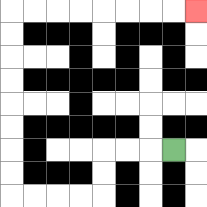{'start': '[7, 6]', 'end': '[8, 0]', 'path_directions': 'L,L,L,D,D,L,L,L,L,U,U,U,U,U,U,U,U,R,R,R,R,R,R,R,R', 'path_coordinates': '[[7, 6], [6, 6], [5, 6], [4, 6], [4, 7], [4, 8], [3, 8], [2, 8], [1, 8], [0, 8], [0, 7], [0, 6], [0, 5], [0, 4], [0, 3], [0, 2], [0, 1], [0, 0], [1, 0], [2, 0], [3, 0], [4, 0], [5, 0], [6, 0], [7, 0], [8, 0]]'}